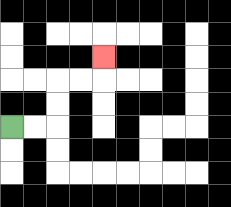{'start': '[0, 5]', 'end': '[4, 2]', 'path_directions': 'R,R,U,U,R,R,U', 'path_coordinates': '[[0, 5], [1, 5], [2, 5], [2, 4], [2, 3], [3, 3], [4, 3], [4, 2]]'}